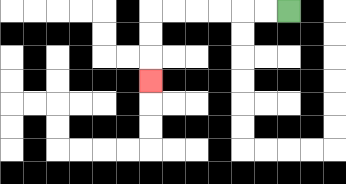{'start': '[12, 0]', 'end': '[6, 3]', 'path_directions': 'L,L,L,L,L,L,D,D,D', 'path_coordinates': '[[12, 0], [11, 0], [10, 0], [9, 0], [8, 0], [7, 0], [6, 0], [6, 1], [6, 2], [6, 3]]'}